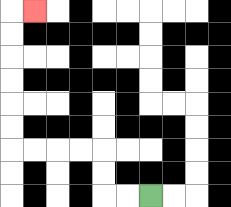{'start': '[6, 8]', 'end': '[1, 0]', 'path_directions': 'L,L,U,U,L,L,L,L,U,U,U,U,U,U,R', 'path_coordinates': '[[6, 8], [5, 8], [4, 8], [4, 7], [4, 6], [3, 6], [2, 6], [1, 6], [0, 6], [0, 5], [0, 4], [0, 3], [0, 2], [0, 1], [0, 0], [1, 0]]'}